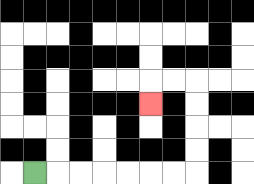{'start': '[1, 7]', 'end': '[6, 4]', 'path_directions': 'R,R,R,R,R,R,R,U,U,U,U,L,L,D', 'path_coordinates': '[[1, 7], [2, 7], [3, 7], [4, 7], [5, 7], [6, 7], [7, 7], [8, 7], [8, 6], [8, 5], [8, 4], [8, 3], [7, 3], [6, 3], [6, 4]]'}